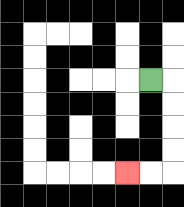{'start': '[6, 3]', 'end': '[5, 7]', 'path_directions': 'R,D,D,D,D,L,L', 'path_coordinates': '[[6, 3], [7, 3], [7, 4], [7, 5], [7, 6], [7, 7], [6, 7], [5, 7]]'}